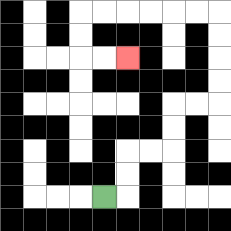{'start': '[4, 8]', 'end': '[5, 2]', 'path_directions': 'R,U,U,R,R,U,U,R,R,U,U,U,U,L,L,L,L,L,L,D,D,R,R', 'path_coordinates': '[[4, 8], [5, 8], [5, 7], [5, 6], [6, 6], [7, 6], [7, 5], [7, 4], [8, 4], [9, 4], [9, 3], [9, 2], [9, 1], [9, 0], [8, 0], [7, 0], [6, 0], [5, 0], [4, 0], [3, 0], [3, 1], [3, 2], [4, 2], [5, 2]]'}